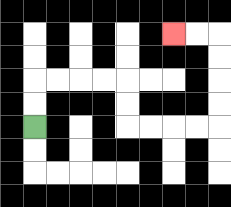{'start': '[1, 5]', 'end': '[7, 1]', 'path_directions': 'U,U,R,R,R,R,D,D,R,R,R,R,U,U,U,U,L,L', 'path_coordinates': '[[1, 5], [1, 4], [1, 3], [2, 3], [3, 3], [4, 3], [5, 3], [5, 4], [5, 5], [6, 5], [7, 5], [8, 5], [9, 5], [9, 4], [9, 3], [9, 2], [9, 1], [8, 1], [7, 1]]'}